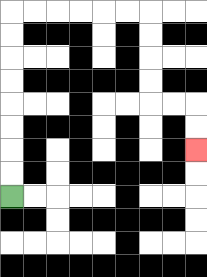{'start': '[0, 8]', 'end': '[8, 6]', 'path_directions': 'U,U,U,U,U,U,U,U,R,R,R,R,R,R,D,D,D,D,R,R,D,D', 'path_coordinates': '[[0, 8], [0, 7], [0, 6], [0, 5], [0, 4], [0, 3], [0, 2], [0, 1], [0, 0], [1, 0], [2, 0], [3, 0], [4, 0], [5, 0], [6, 0], [6, 1], [6, 2], [6, 3], [6, 4], [7, 4], [8, 4], [8, 5], [8, 6]]'}